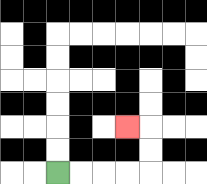{'start': '[2, 7]', 'end': '[5, 5]', 'path_directions': 'R,R,R,R,U,U,L', 'path_coordinates': '[[2, 7], [3, 7], [4, 7], [5, 7], [6, 7], [6, 6], [6, 5], [5, 5]]'}